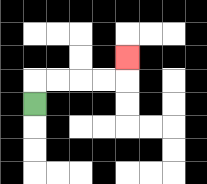{'start': '[1, 4]', 'end': '[5, 2]', 'path_directions': 'U,R,R,R,R,U', 'path_coordinates': '[[1, 4], [1, 3], [2, 3], [3, 3], [4, 3], [5, 3], [5, 2]]'}